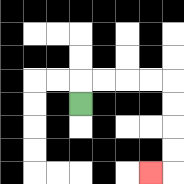{'start': '[3, 4]', 'end': '[6, 7]', 'path_directions': 'U,R,R,R,R,D,D,D,D,L', 'path_coordinates': '[[3, 4], [3, 3], [4, 3], [5, 3], [6, 3], [7, 3], [7, 4], [7, 5], [7, 6], [7, 7], [6, 7]]'}